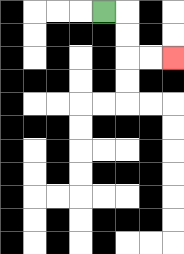{'start': '[4, 0]', 'end': '[7, 2]', 'path_directions': 'R,D,D,R,R', 'path_coordinates': '[[4, 0], [5, 0], [5, 1], [5, 2], [6, 2], [7, 2]]'}